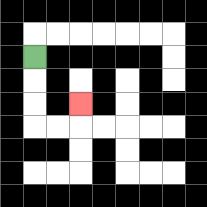{'start': '[1, 2]', 'end': '[3, 4]', 'path_directions': 'D,D,D,R,R,U', 'path_coordinates': '[[1, 2], [1, 3], [1, 4], [1, 5], [2, 5], [3, 5], [3, 4]]'}